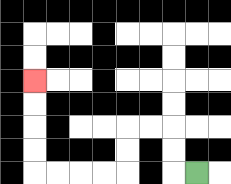{'start': '[8, 7]', 'end': '[1, 3]', 'path_directions': 'L,U,U,L,L,D,D,L,L,L,L,U,U,U,U', 'path_coordinates': '[[8, 7], [7, 7], [7, 6], [7, 5], [6, 5], [5, 5], [5, 6], [5, 7], [4, 7], [3, 7], [2, 7], [1, 7], [1, 6], [1, 5], [1, 4], [1, 3]]'}